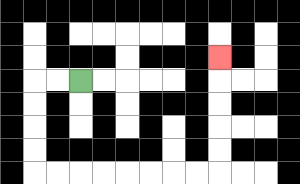{'start': '[3, 3]', 'end': '[9, 2]', 'path_directions': 'L,L,D,D,D,D,R,R,R,R,R,R,R,R,U,U,U,U,U', 'path_coordinates': '[[3, 3], [2, 3], [1, 3], [1, 4], [1, 5], [1, 6], [1, 7], [2, 7], [3, 7], [4, 7], [5, 7], [6, 7], [7, 7], [8, 7], [9, 7], [9, 6], [9, 5], [9, 4], [9, 3], [9, 2]]'}